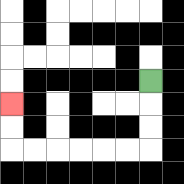{'start': '[6, 3]', 'end': '[0, 4]', 'path_directions': 'D,D,D,L,L,L,L,L,L,U,U', 'path_coordinates': '[[6, 3], [6, 4], [6, 5], [6, 6], [5, 6], [4, 6], [3, 6], [2, 6], [1, 6], [0, 6], [0, 5], [0, 4]]'}